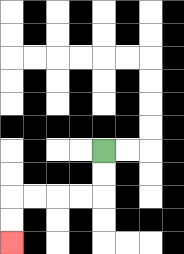{'start': '[4, 6]', 'end': '[0, 10]', 'path_directions': 'D,D,L,L,L,L,D,D', 'path_coordinates': '[[4, 6], [4, 7], [4, 8], [3, 8], [2, 8], [1, 8], [0, 8], [0, 9], [0, 10]]'}